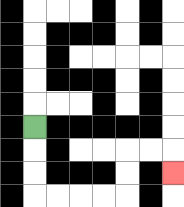{'start': '[1, 5]', 'end': '[7, 7]', 'path_directions': 'D,D,D,R,R,R,R,U,U,R,R,D', 'path_coordinates': '[[1, 5], [1, 6], [1, 7], [1, 8], [2, 8], [3, 8], [4, 8], [5, 8], [5, 7], [5, 6], [6, 6], [7, 6], [7, 7]]'}